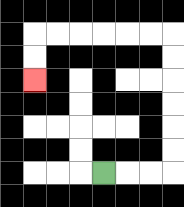{'start': '[4, 7]', 'end': '[1, 3]', 'path_directions': 'R,R,R,U,U,U,U,U,U,L,L,L,L,L,L,D,D', 'path_coordinates': '[[4, 7], [5, 7], [6, 7], [7, 7], [7, 6], [7, 5], [7, 4], [7, 3], [7, 2], [7, 1], [6, 1], [5, 1], [4, 1], [3, 1], [2, 1], [1, 1], [1, 2], [1, 3]]'}